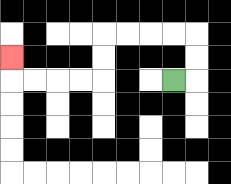{'start': '[7, 3]', 'end': '[0, 2]', 'path_directions': 'R,U,U,L,L,L,L,D,D,L,L,L,L,U', 'path_coordinates': '[[7, 3], [8, 3], [8, 2], [8, 1], [7, 1], [6, 1], [5, 1], [4, 1], [4, 2], [4, 3], [3, 3], [2, 3], [1, 3], [0, 3], [0, 2]]'}